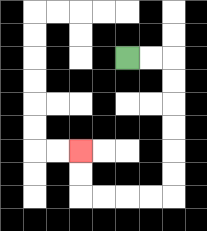{'start': '[5, 2]', 'end': '[3, 6]', 'path_directions': 'R,R,D,D,D,D,D,D,L,L,L,L,U,U', 'path_coordinates': '[[5, 2], [6, 2], [7, 2], [7, 3], [7, 4], [7, 5], [7, 6], [7, 7], [7, 8], [6, 8], [5, 8], [4, 8], [3, 8], [3, 7], [3, 6]]'}